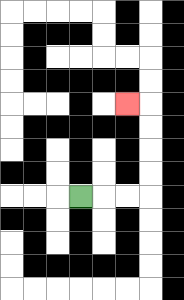{'start': '[3, 8]', 'end': '[5, 4]', 'path_directions': 'R,R,R,U,U,U,U,L', 'path_coordinates': '[[3, 8], [4, 8], [5, 8], [6, 8], [6, 7], [6, 6], [6, 5], [6, 4], [5, 4]]'}